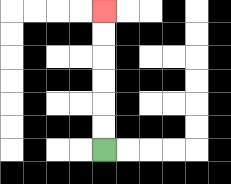{'start': '[4, 6]', 'end': '[4, 0]', 'path_directions': 'U,U,U,U,U,U', 'path_coordinates': '[[4, 6], [4, 5], [4, 4], [4, 3], [4, 2], [4, 1], [4, 0]]'}